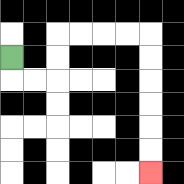{'start': '[0, 2]', 'end': '[6, 7]', 'path_directions': 'D,R,R,U,U,R,R,R,R,D,D,D,D,D,D', 'path_coordinates': '[[0, 2], [0, 3], [1, 3], [2, 3], [2, 2], [2, 1], [3, 1], [4, 1], [5, 1], [6, 1], [6, 2], [6, 3], [6, 4], [6, 5], [6, 6], [6, 7]]'}